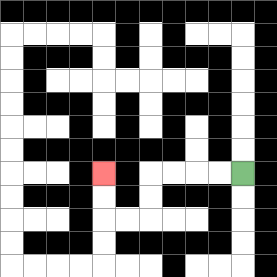{'start': '[10, 7]', 'end': '[4, 7]', 'path_directions': 'L,L,L,L,D,D,L,L,U,U', 'path_coordinates': '[[10, 7], [9, 7], [8, 7], [7, 7], [6, 7], [6, 8], [6, 9], [5, 9], [4, 9], [4, 8], [4, 7]]'}